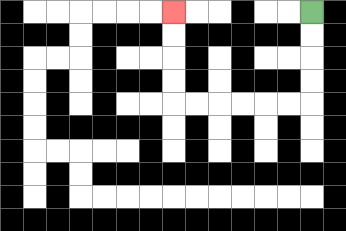{'start': '[13, 0]', 'end': '[7, 0]', 'path_directions': 'D,D,D,D,L,L,L,L,L,L,U,U,U,U', 'path_coordinates': '[[13, 0], [13, 1], [13, 2], [13, 3], [13, 4], [12, 4], [11, 4], [10, 4], [9, 4], [8, 4], [7, 4], [7, 3], [7, 2], [7, 1], [7, 0]]'}